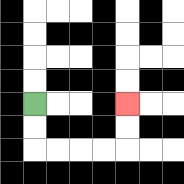{'start': '[1, 4]', 'end': '[5, 4]', 'path_directions': 'D,D,R,R,R,R,U,U', 'path_coordinates': '[[1, 4], [1, 5], [1, 6], [2, 6], [3, 6], [4, 6], [5, 6], [5, 5], [5, 4]]'}